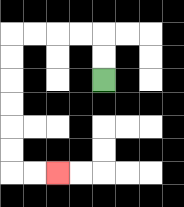{'start': '[4, 3]', 'end': '[2, 7]', 'path_directions': 'U,U,L,L,L,L,D,D,D,D,D,D,R,R', 'path_coordinates': '[[4, 3], [4, 2], [4, 1], [3, 1], [2, 1], [1, 1], [0, 1], [0, 2], [0, 3], [0, 4], [0, 5], [0, 6], [0, 7], [1, 7], [2, 7]]'}